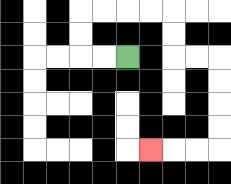{'start': '[5, 2]', 'end': '[6, 6]', 'path_directions': 'L,L,U,U,R,R,R,R,D,D,R,R,D,D,D,D,L,L,L', 'path_coordinates': '[[5, 2], [4, 2], [3, 2], [3, 1], [3, 0], [4, 0], [5, 0], [6, 0], [7, 0], [7, 1], [7, 2], [8, 2], [9, 2], [9, 3], [9, 4], [9, 5], [9, 6], [8, 6], [7, 6], [6, 6]]'}